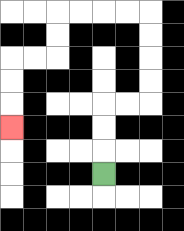{'start': '[4, 7]', 'end': '[0, 5]', 'path_directions': 'U,U,U,R,R,U,U,U,U,L,L,L,L,D,D,L,L,D,D,D', 'path_coordinates': '[[4, 7], [4, 6], [4, 5], [4, 4], [5, 4], [6, 4], [6, 3], [6, 2], [6, 1], [6, 0], [5, 0], [4, 0], [3, 0], [2, 0], [2, 1], [2, 2], [1, 2], [0, 2], [0, 3], [0, 4], [0, 5]]'}